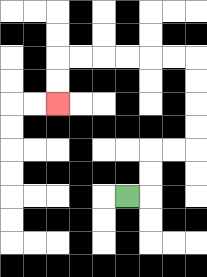{'start': '[5, 8]', 'end': '[2, 4]', 'path_directions': 'R,U,U,R,R,U,U,U,U,L,L,L,L,L,L,D,D', 'path_coordinates': '[[5, 8], [6, 8], [6, 7], [6, 6], [7, 6], [8, 6], [8, 5], [8, 4], [8, 3], [8, 2], [7, 2], [6, 2], [5, 2], [4, 2], [3, 2], [2, 2], [2, 3], [2, 4]]'}